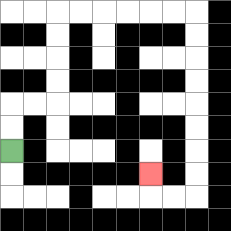{'start': '[0, 6]', 'end': '[6, 7]', 'path_directions': 'U,U,R,R,U,U,U,U,R,R,R,R,R,R,D,D,D,D,D,D,D,D,L,L,U', 'path_coordinates': '[[0, 6], [0, 5], [0, 4], [1, 4], [2, 4], [2, 3], [2, 2], [2, 1], [2, 0], [3, 0], [4, 0], [5, 0], [6, 0], [7, 0], [8, 0], [8, 1], [8, 2], [8, 3], [8, 4], [8, 5], [8, 6], [8, 7], [8, 8], [7, 8], [6, 8], [6, 7]]'}